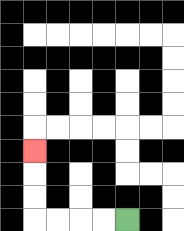{'start': '[5, 9]', 'end': '[1, 6]', 'path_directions': 'L,L,L,L,U,U,U', 'path_coordinates': '[[5, 9], [4, 9], [3, 9], [2, 9], [1, 9], [1, 8], [1, 7], [1, 6]]'}